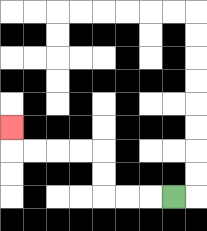{'start': '[7, 8]', 'end': '[0, 5]', 'path_directions': 'L,L,L,U,U,L,L,L,L,U', 'path_coordinates': '[[7, 8], [6, 8], [5, 8], [4, 8], [4, 7], [4, 6], [3, 6], [2, 6], [1, 6], [0, 6], [0, 5]]'}